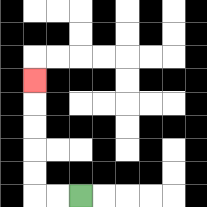{'start': '[3, 8]', 'end': '[1, 3]', 'path_directions': 'L,L,U,U,U,U,U', 'path_coordinates': '[[3, 8], [2, 8], [1, 8], [1, 7], [1, 6], [1, 5], [1, 4], [1, 3]]'}